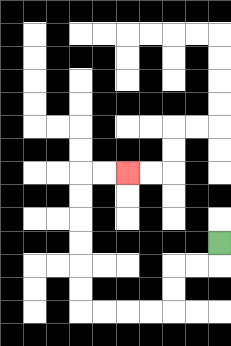{'start': '[9, 10]', 'end': '[5, 7]', 'path_directions': 'D,L,L,D,D,L,L,L,L,U,U,U,U,U,U,R,R', 'path_coordinates': '[[9, 10], [9, 11], [8, 11], [7, 11], [7, 12], [7, 13], [6, 13], [5, 13], [4, 13], [3, 13], [3, 12], [3, 11], [3, 10], [3, 9], [3, 8], [3, 7], [4, 7], [5, 7]]'}